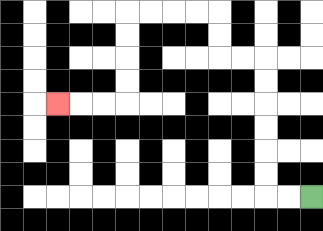{'start': '[13, 8]', 'end': '[2, 4]', 'path_directions': 'L,L,U,U,U,U,U,U,L,L,U,U,L,L,L,L,D,D,D,D,L,L,L', 'path_coordinates': '[[13, 8], [12, 8], [11, 8], [11, 7], [11, 6], [11, 5], [11, 4], [11, 3], [11, 2], [10, 2], [9, 2], [9, 1], [9, 0], [8, 0], [7, 0], [6, 0], [5, 0], [5, 1], [5, 2], [5, 3], [5, 4], [4, 4], [3, 4], [2, 4]]'}